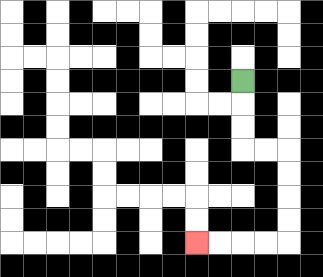{'start': '[10, 3]', 'end': '[8, 10]', 'path_directions': 'D,D,D,R,R,D,D,D,D,L,L,L,L', 'path_coordinates': '[[10, 3], [10, 4], [10, 5], [10, 6], [11, 6], [12, 6], [12, 7], [12, 8], [12, 9], [12, 10], [11, 10], [10, 10], [9, 10], [8, 10]]'}